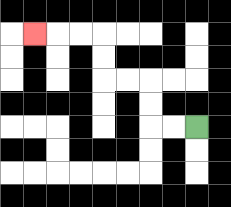{'start': '[8, 5]', 'end': '[1, 1]', 'path_directions': 'L,L,U,U,L,L,U,U,L,L,L', 'path_coordinates': '[[8, 5], [7, 5], [6, 5], [6, 4], [6, 3], [5, 3], [4, 3], [4, 2], [4, 1], [3, 1], [2, 1], [1, 1]]'}